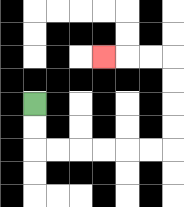{'start': '[1, 4]', 'end': '[4, 2]', 'path_directions': 'D,D,R,R,R,R,R,R,U,U,U,U,L,L,L', 'path_coordinates': '[[1, 4], [1, 5], [1, 6], [2, 6], [3, 6], [4, 6], [5, 6], [6, 6], [7, 6], [7, 5], [7, 4], [7, 3], [7, 2], [6, 2], [5, 2], [4, 2]]'}